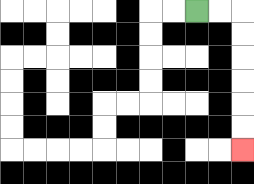{'start': '[8, 0]', 'end': '[10, 6]', 'path_directions': 'R,R,D,D,D,D,D,D', 'path_coordinates': '[[8, 0], [9, 0], [10, 0], [10, 1], [10, 2], [10, 3], [10, 4], [10, 5], [10, 6]]'}